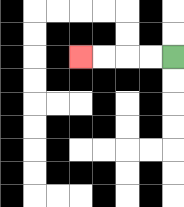{'start': '[7, 2]', 'end': '[3, 2]', 'path_directions': 'L,L,L,L', 'path_coordinates': '[[7, 2], [6, 2], [5, 2], [4, 2], [3, 2]]'}